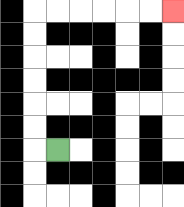{'start': '[2, 6]', 'end': '[7, 0]', 'path_directions': 'L,U,U,U,U,U,U,R,R,R,R,R,R', 'path_coordinates': '[[2, 6], [1, 6], [1, 5], [1, 4], [1, 3], [1, 2], [1, 1], [1, 0], [2, 0], [3, 0], [4, 0], [5, 0], [6, 0], [7, 0]]'}